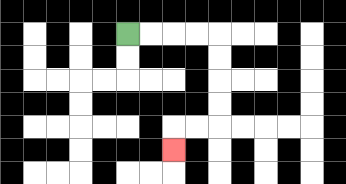{'start': '[5, 1]', 'end': '[7, 6]', 'path_directions': 'R,R,R,R,D,D,D,D,L,L,D', 'path_coordinates': '[[5, 1], [6, 1], [7, 1], [8, 1], [9, 1], [9, 2], [9, 3], [9, 4], [9, 5], [8, 5], [7, 5], [7, 6]]'}